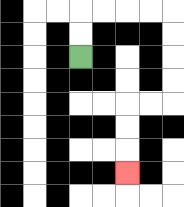{'start': '[3, 2]', 'end': '[5, 7]', 'path_directions': 'U,U,R,R,R,R,D,D,D,D,L,L,D,D,D', 'path_coordinates': '[[3, 2], [3, 1], [3, 0], [4, 0], [5, 0], [6, 0], [7, 0], [7, 1], [7, 2], [7, 3], [7, 4], [6, 4], [5, 4], [5, 5], [5, 6], [5, 7]]'}